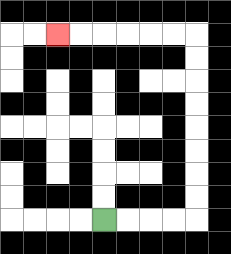{'start': '[4, 9]', 'end': '[2, 1]', 'path_directions': 'R,R,R,R,U,U,U,U,U,U,U,U,L,L,L,L,L,L', 'path_coordinates': '[[4, 9], [5, 9], [6, 9], [7, 9], [8, 9], [8, 8], [8, 7], [8, 6], [8, 5], [8, 4], [8, 3], [8, 2], [8, 1], [7, 1], [6, 1], [5, 1], [4, 1], [3, 1], [2, 1]]'}